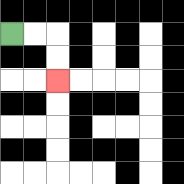{'start': '[0, 1]', 'end': '[2, 3]', 'path_directions': 'R,R,D,D', 'path_coordinates': '[[0, 1], [1, 1], [2, 1], [2, 2], [2, 3]]'}